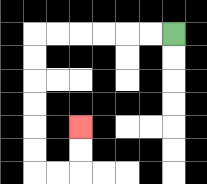{'start': '[7, 1]', 'end': '[3, 5]', 'path_directions': 'L,L,L,L,L,L,D,D,D,D,D,D,R,R,U,U', 'path_coordinates': '[[7, 1], [6, 1], [5, 1], [4, 1], [3, 1], [2, 1], [1, 1], [1, 2], [1, 3], [1, 4], [1, 5], [1, 6], [1, 7], [2, 7], [3, 7], [3, 6], [3, 5]]'}